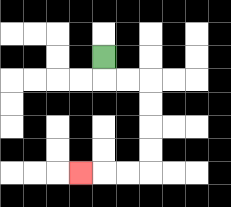{'start': '[4, 2]', 'end': '[3, 7]', 'path_directions': 'D,R,R,D,D,D,D,L,L,L', 'path_coordinates': '[[4, 2], [4, 3], [5, 3], [6, 3], [6, 4], [6, 5], [6, 6], [6, 7], [5, 7], [4, 7], [3, 7]]'}